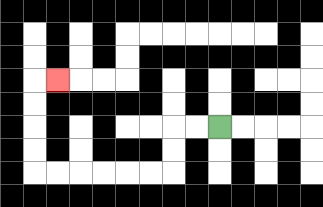{'start': '[9, 5]', 'end': '[2, 3]', 'path_directions': 'L,L,D,D,L,L,L,L,L,L,U,U,U,U,R', 'path_coordinates': '[[9, 5], [8, 5], [7, 5], [7, 6], [7, 7], [6, 7], [5, 7], [4, 7], [3, 7], [2, 7], [1, 7], [1, 6], [1, 5], [1, 4], [1, 3], [2, 3]]'}